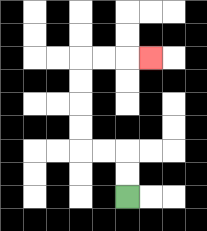{'start': '[5, 8]', 'end': '[6, 2]', 'path_directions': 'U,U,L,L,U,U,U,U,R,R,R', 'path_coordinates': '[[5, 8], [5, 7], [5, 6], [4, 6], [3, 6], [3, 5], [3, 4], [3, 3], [3, 2], [4, 2], [5, 2], [6, 2]]'}